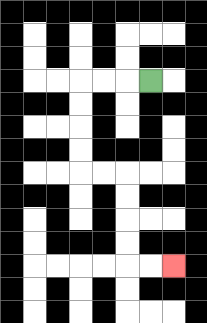{'start': '[6, 3]', 'end': '[7, 11]', 'path_directions': 'L,L,L,D,D,D,D,R,R,D,D,D,D,R,R', 'path_coordinates': '[[6, 3], [5, 3], [4, 3], [3, 3], [3, 4], [3, 5], [3, 6], [3, 7], [4, 7], [5, 7], [5, 8], [5, 9], [5, 10], [5, 11], [6, 11], [7, 11]]'}